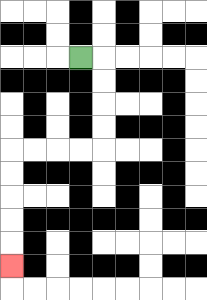{'start': '[3, 2]', 'end': '[0, 11]', 'path_directions': 'R,D,D,D,D,L,L,L,L,D,D,D,D,D', 'path_coordinates': '[[3, 2], [4, 2], [4, 3], [4, 4], [4, 5], [4, 6], [3, 6], [2, 6], [1, 6], [0, 6], [0, 7], [0, 8], [0, 9], [0, 10], [0, 11]]'}